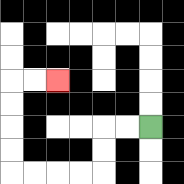{'start': '[6, 5]', 'end': '[2, 3]', 'path_directions': 'L,L,D,D,L,L,L,L,U,U,U,U,R,R', 'path_coordinates': '[[6, 5], [5, 5], [4, 5], [4, 6], [4, 7], [3, 7], [2, 7], [1, 7], [0, 7], [0, 6], [0, 5], [0, 4], [0, 3], [1, 3], [2, 3]]'}